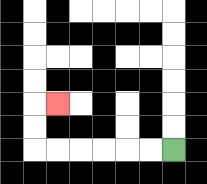{'start': '[7, 6]', 'end': '[2, 4]', 'path_directions': 'L,L,L,L,L,L,U,U,R', 'path_coordinates': '[[7, 6], [6, 6], [5, 6], [4, 6], [3, 6], [2, 6], [1, 6], [1, 5], [1, 4], [2, 4]]'}